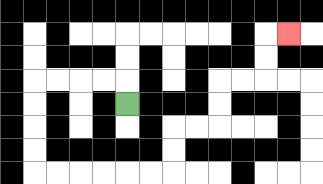{'start': '[5, 4]', 'end': '[12, 1]', 'path_directions': 'U,L,L,L,L,D,D,D,D,R,R,R,R,R,R,U,U,R,R,U,U,R,R,U,U,R', 'path_coordinates': '[[5, 4], [5, 3], [4, 3], [3, 3], [2, 3], [1, 3], [1, 4], [1, 5], [1, 6], [1, 7], [2, 7], [3, 7], [4, 7], [5, 7], [6, 7], [7, 7], [7, 6], [7, 5], [8, 5], [9, 5], [9, 4], [9, 3], [10, 3], [11, 3], [11, 2], [11, 1], [12, 1]]'}